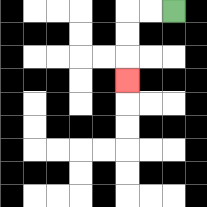{'start': '[7, 0]', 'end': '[5, 3]', 'path_directions': 'L,L,D,D,D', 'path_coordinates': '[[7, 0], [6, 0], [5, 0], [5, 1], [5, 2], [5, 3]]'}